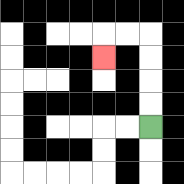{'start': '[6, 5]', 'end': '[4, 2]', 'path_directions': 'U,U,U,U,L,L,D', 'path_coordinates': '[[6, 5], [6, 4], [6, 3], [6, 2], [6, 1], [5, 1], [4, 1], [4, 2]]'}